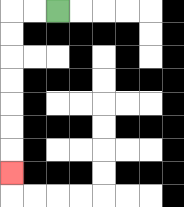{'start': '[2, 0]', 'end': '[0, 7]', 'path_directions': 'L,L,D,D,D,D,D,D,D', 'path_coordinates': '[[2, 0], [1, 0], [0, 0], [0, 1], [0, 2], [0, 3], [0, 4], [0, 5], [0, 6], [0, 7]]'}